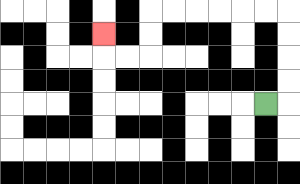{'start': '[11, 4]', 'end': '[4, 1]', 'path_directions': 'R,U,U,U,U,L,L,L,L,L,L,D,D,L,L,U', 'path_coordinates': '[[11, 4], [12, 4], [12, 3], [12, 2], [12, 1], [12, 0], [11, 0], [10, 0], [9, 0], [8, 0], [7, 0], [6, 0], [6, 1], [6, 2], [5, 2], [4, 2], [4, 1]]'}